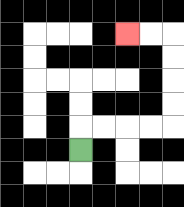{'start': '[3, 6]', 'end': '[5, 1]', 'path_directions': 'U,R,R,R,R,U,U,U,U,L,L', 'path_coordinates': '[[3, 6], [3, 5], [4, 5], [5, 5], [6, 5], [7, 5], [7, 4], [7, 3], [7, 2], [7, 1], [6, 1], [5, 1]]'}